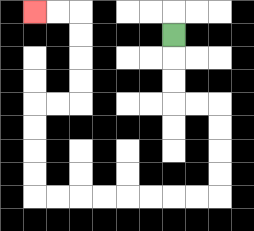{'start': '[7, 1]', 'end': '[1, 0]', 'path_directions': 'D,D,D,R,R,D,D,D,D,L,L,L,L,L,L,L,L,U,U,U,U,R,R,U,U,U,U,L,L', 'path_coordinates': '[[7, 1], [7, 2], [7, 3], [7, 4], [8, 4], [9, 4], [9, 5], [9, 6], [9, 7], [9, 8], [8, 8], [7, 8], [6, 8], [5, 8], [4, 8], [3, 8], [2, 8], [1, 8], [1, 7], [1, 6], [1, 5], [1, 4], [2, 4], [3, 4], [3, 3], [3, 2], [3, 1], [3, 0], [2, 0], [1, 0]]'}